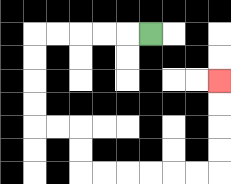{'start': '[6, 1]', 'end': '[9, 3]', 'path_directions': 'L,L,L,L,L,D,D,D,D,R,R,D,D,R,R,R,R,R,R,U,U,U,U', 'path_coordinates': '[[6, 1], [5, 1], [4, 1], [3, 1], [2, 1], [1, 1], [1, 2], [1, 3], [1, 4], [1, 5], [2, 5], [3, 5], [3, 6], [3, 7], [4, 7], [5, 7], [6, 7], [7, 7], [8, 7], [9, 7], [9, 6], [9, 5], [9, 4], [9, 3]]'}